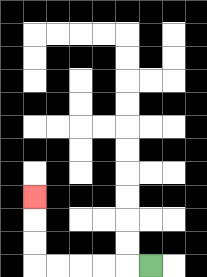{'start': '[6, 11]', 'end': '[1, 8]', 'path_directions': 'L,L,L,L,L,U,U,U', 'path_coordinates': '[[6, 11], [5, 11], [4, 11], [3, 11], [2, 11], [1, 11], [1, 10], [1, 9], [1, 8]]'}